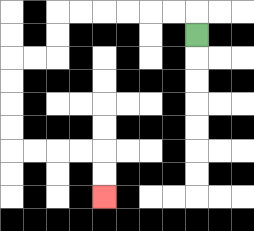{'start': '[8, 1]', 'end': '[4, 8]', 'path_directions': 'U,L,L,L,L,L,L,D,D,L,L,D,D,D,D,R,R,R,R,D,D', 'path_coordinates': '[[8, 1], [8, 0], [7, 0], [6, 0], [5, 0], [4, 0], [3, 0], [2, 0], [2, 1], [2, 2], [1, 2], [0, 2], [0, 3], [0, 4], [0, 5], [0, 6], [1, 6], [2, 6], [3, 6], [4, 6], [4, 7], [4, 8]]'}